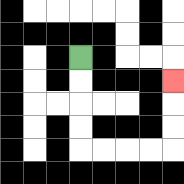{'start': '[3, 2]', 'end': '[7, 3]', 'path_directions': 'D,D,D,D,R,R,R,R,U,U,U', 'path_coordinates': '[[3, 2], [3, 3], [3, 4], [3, 5], [3, 6], [4, 6], [5, 6], [6, 6], [7, 6], [7, 5], [7, 4], [7, 3]]'}